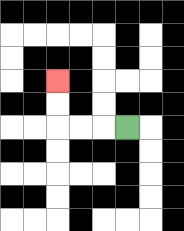{'start': '[5, 5]', 'end': '[2, 3]', 'path_directions': 'L,L,L,U,U', 'path_coordinates': '[[5, 5], [4, 5], [3, 5], [2, 5], [2, 4], [2, 3]]'}